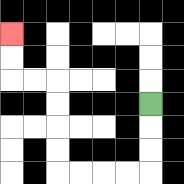{'start': '[6, 4]', 'end': '[0, 1]', 'path_directions': 'D,D,D,L,L,L,L,U,U,U,U,L,L,U,U', 'path_coordinates': '[[6, 4], [6, 5], [6, 6], [6, 7], [5, 7], [4, 7], [3, 7], [2, 7], [2, 6], [2, 5], [2, 4], [2, 3], [1, 3], [0, 3], [0, 2], [0, 1]]'}